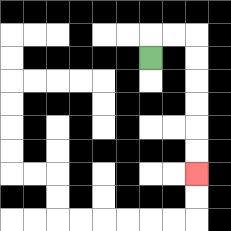{'start': '[6, 2]', 'end': '[8, 7]', 'path_directions': 'U,R,R,D,D,D,D,D,D', 'path_coordinates': '[[6, 2], [6, 1], [7, 1], [8, 1], [8, 2], [8, 3], [8, 4], [8, 5], [8, 6], [8, 7]]'}